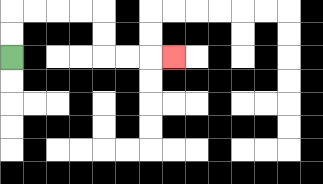{'start': '[0, 2]', 'end': '[7, 2]', 'path_directions': 'U,U,R,R,R,R,D,D,R,R,R', 'path_coordinates': '[[0, 2], [0, 1], [0, 0], [1, 0], [2, 0], [3, 0], [4, 0], [4, 1], [4, 2], [5, 2], [6, 2], [7, 2]]'}